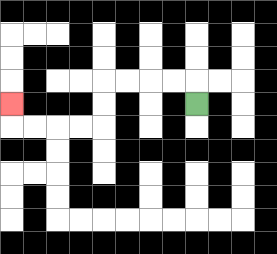{'start': '[8, 4]', 'end': '[0, 4]', 'path_directions': 'U,L,L,L,L,D,D,L,L,L,L,U', 'path_coordinates': '[[8, 4], [8, 3], [7, 3], [6, 3], [5, 3], [4, 3], [4, 4], [4, 5], [3, 5], [2, 5], [1, 5], [0, 5], [0, 4]]'}